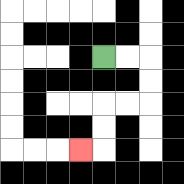{'start': '[4, 2]', 'end': '[3, 6]', 'path_directions': 'R,R,D,D,L,L,D,D,L', 'path_coordinates': '[[4, 2], [5, 2], [6, 2], [6, 3], [6, 4], [5, 4], [4, 4], [4, 5], [4, 6], [3, 6]]'}